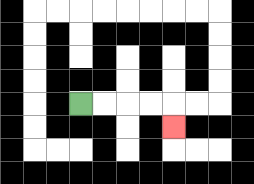{'start': '[3, 4]', 'end': '[7, 5]', 'path_directions': 'R,R,R,R,D', 'path_coordinates': '[[3, 4], [4, 4], [5, 4], [6, 4], [7, 4], [7, 5]]'}